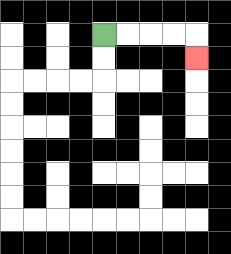{'start': '[4, 1]', 'end': '[8, 2]', 'path_directions': 'R,R,R,R,D', 'path_coordinates': '[[4, 1], [5, 1], [6, 1], [7, 1], [8, 1], [8, 2]]'}